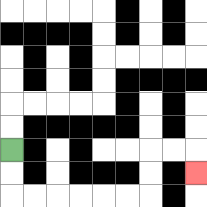{'start': '[0, 6]', 'end': '[8, 7]', 'path_directions': 'D,D,R,R,R,R,R,R,U,U,R,R,D', 'path_coordinates': '[[0, 6], [0, 7], [0, 8], [1, 8], [2, 8], [3, 8], [4, 8], [5, 8], [6, 8], [6, 7], [6, 6], [7, 6], [8, 6], [8, 7]]'}